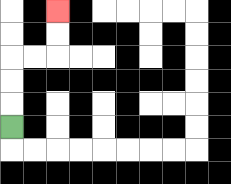{'start': '[0, 5]', 'end': '[2, 0]', 'path_directions': 'U,U,U,R,R,U,U', 'path_coordinates': '[[0, 5], [0, 4], [0, 3], [0, 2], [1, 2], [2, 2], [2, 1], [2, 0]]'}